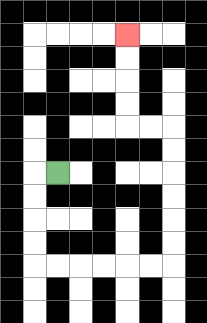{'start': '[2, 7]', 'end': '[5, 1]', 'path_directions': 'L,D,D,D,D,R,R,R,R,R,R,U,U,U,U,U,U,L,L,U,U,U,U', 'path_coordinates': '[[2, 7], [1, 7], [1, 8], [1, 9], [1, 10], [1, 11], [2, 11], [3, 11], [4, 11], [5, 11], [6, 11], [7, 11], [7, 10], [7, 9], [7, 8], [7, 7], [7, 6], [7, 5], [6, 5], [5, 5], [5, 4], [5, 3], [5, 2], [5, 1]]'}